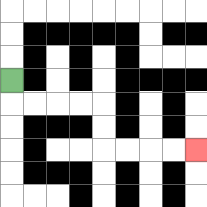{'start': '[0, 3]', 'end': '[8, 6]', 'path_directions': 'D,R,R,R,R,D,D,R,R,R,R', 'path_coordinates': '[[0, 3], [0, 4], [1, 4], [2, 4], [3, 4], [4, 4], [4, 5], [4, 6], [5, 6], [6, 6], [7, 6], [8, 6]]'}